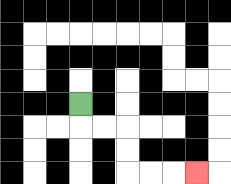{'start': '[3, 4]', 'end': '[8, 7]', 'path_directions': 'D,R,R,D,D,R,R,R', 'path_coordinates': '[[3, 4], [3, 5], [4, 5], [5, 5], [5, 6], [5, 7], [6, 7], [7, 7], [8, 7]]'}